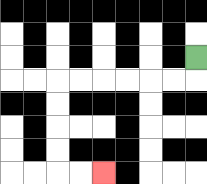{'start': '[8, 2]', 'end': '[4, 7]', 'path_directions': 'D,L,L,L,L,L,L,D,D,D,D,R,R', 'path_coordinates': '[[8, 2], [8, 3], [7, 3], [6, 3], [5, 3], [4, 3], [3, 3], [2, 3], [2, 4], [2, 5], [2, 6], [2, 7], [3, 7], [4, 7]]'}